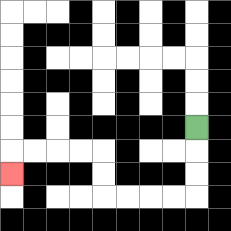{'start': '[8, 5]', 'end': '[0, 7]', 'path_directions': 'D,D,D,L,L,L,L,U,U,L,L,L,L,D', 'path_coordinates': '[[8, 5], [8, 6], [8, 7], [8, 8], [7, 8], [6, 8], [5, 8], [4, 8], [4, 7], [4, 6], [3, 6], [2, 6], [1, 6], [0, 6], [0, 7]]'}